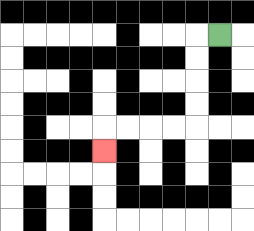{'start': '[9, 1]', 'end': '[4, 6]', 'path_directions': 'L,D,D,D,D,L,L,L,L,D', 'path_coordinates': '[[9, 1], [8, 1], [8, 2], [8, 3], [8, 4], [8, 5], [7, 5], [6, 5], [5, 5], [4, 5], [4, 6]]'}